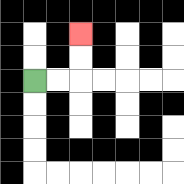{'start': '[1, 3]', 'end': '[3, 1]', 'path_directions': 'R,R,U,U', 'path_coordinates': '[[1, 3], [2, 3], [3, 3], [3, 2], [3, 1]]'}